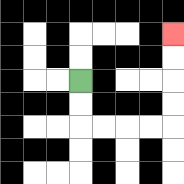{'start': '[3, 3]', 'end': '[7, 1]', 'path_directions': 'D,D,R,R,R,R,U,U,U,U', 'path_coordinates': '[[3, 3], [3, 4], [3, 5], [4, 5], [5, 5], [6, 5], [7, 5], [7, 4], [7, 3], [7, 2], [7, 1]]'}